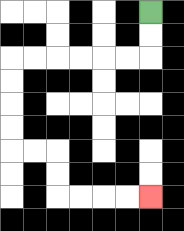{'start': '[6, 0]', 'end': '[6, 8]', 'path_directions': 'D,D,L,L,L,L,L,L,D,D,D,D,R,R,D,D,R,R,R,R', 'path_coordinates': '[[6, 0], [6, 1], [6, 2], [5, 2], [4, 2], [3, 2], [2, 2], [1, 2], [0, 2], [0, 3], [0, 4], [0, 5], [0, 6], [1, 6], [2, 6], [2, 7], [2, 8], [3, 8], [4, 8], [5, 8], [6, 8]]'}